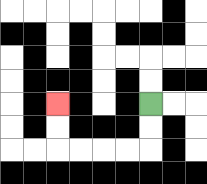{'start': '[6, 4]', 'end': '[2, 4]', 'path_directions': 'D,D,L,L,L,L,U,U', 'path_coordinates': '[[6, 4], [6, 5], [6, 6], [5, 6], [4, 6], [3, 6], [2, 6], [2, 5], [2, 4]]'}